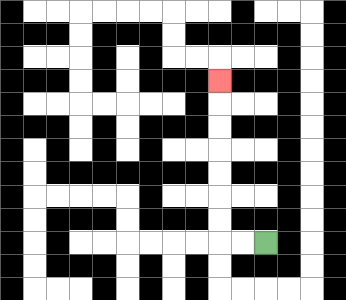{'start': '[11, 10]', 'end': '[9, 3]', 'path_directions': 'L,L,U,U,U,U,U,U,U', 'path_coordinates': '[[11, 10], [10, 10], [9, 10], [9, 9], [9, 8], [9, 7], [9, 6], [9, 5], [9, 4], [9, 3]]'}